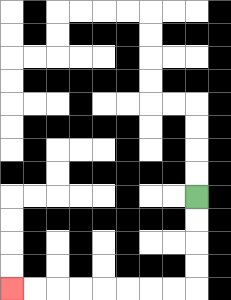{'start': '[8, 8]', 'end': '[0, 12]', 'path_directions': 'D,D,D,D,L,L,L,L,L,L,L,L', 'path_coordinates': '[[8, 8], [8, 9], [8, 10], [8, 11], [8, 12], [7, 12], [6, 12], [5, 12], [4, 12], [3, 12], [2, 12], [1, 12], [0, 12]]'}